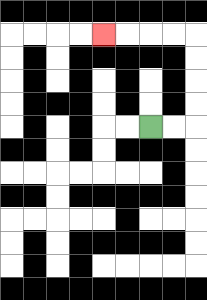{'start': '[6, 5]', 'end': '[4, 1]', 'path_directions': 'R,R,U,U,U,U,L,L,L,L', 'path_coordinates': '[[6, 5], [7, 5], [8, 5], [8, 4], [8, 3], [8, 2], [8, 1], [7, 1], [6, 1], [5, 1], [4, 1]]'}